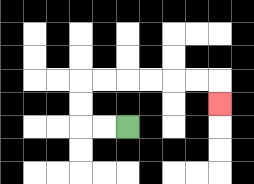{'start': '[5, 5]', 'end': '[9, 4]', 'path_directions': 'L,L,U,U,R,R,R,R,R,R,D', 'path_coordinates': '[[5, 5], [4, 5], [3, 5], [3, 4], [3, 3], [4, 3], [5, 3], [6, 3], [7, 3], [8, 3], [9, 3], [9, 4]]'}